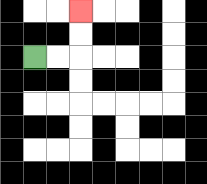{'start': '[1, 2]', 'end': '[3, 0]', 'path_directions': 'R,R,U,U', 'path_coordinates': '[[1, 2], [2, 2], [3, 2], [3, 1], [3, 0]]'}